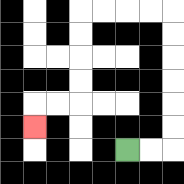{'start': '[5, 6]', 'end': '[1, 5]', 'path_directions': 'R,R,U,U,U,U,U,U,L,L,L,L,D,D,D,D,L,L,D', 'path_coordinates': '[[5, 6], [6, 6], [7, 6], [7, 5], [7, 4], [7, 3], [7, 2], [7, 1], [7, 0], [6, 0], [5, 0], [4, 0], [3, 0], [3, 1], [3, 2], [3, 3], [3, 4], [2, 4], [1, 4], [1, 5]]'}